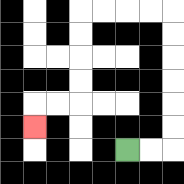{'start': '[5, 6]', 'end': '[1, 5]', 'path_directions': 'R,R,U,U,U,U,U,U,L,L,L,L,D,D,D,D,L,L,D', 'path_coordinates': '[[5, 6], [6, 6], [7, 6], [7, 5], [7, 4], [7, 3], [7, 2], [7, 1], [7, 0], [6, 0], [5, 0], [4, 0], [3, 0], [3, 1], [3, 2], [3, 3], [3, 4], [2, 4], [1, 4], [1, 5]]'}